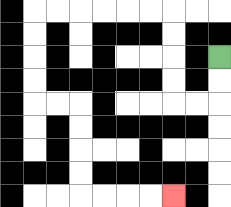{'start': '[9, 2]', 'end': '[7, 8]', 'path_directions': 'D,D,L,L,U,U,U,U,L,L,L,L,L,L,D,D,D,D,R,R,D,D,D,D,R,R,R,R', 'path_coordinates': '[[9, 2], [9, 3], [9, 4], [8, 4], [7, 4], [7, 3], [7, 2], [7, 1], [7, 0], [6, 0], [5, 0], [4, 0], [3, 0], [2, 0], [1, 0], [1, 1], [1, 2], [1, 3], [1, 4], [2, 4], [3, 4], [3, 5], [3, 6], [3, 7], [3, 8], [4, 8], [5, 8], [6, 8], [7, 8]]'}